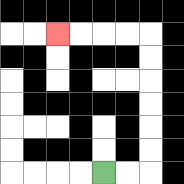{'start': '[4, 7]', 'end': '[2, 1]', 'path_directions': 'R,R,U,U,U,U,U,U,L,L,L,L', 'path_coordinates': '[[4, 7], [5, 7], [6, 7], [6, 6], [6, 5], [6, 4], [6, 3], [6, 2], [6, 1], [5, 1], [4, 1], [3, 1], [2, 1]]'}